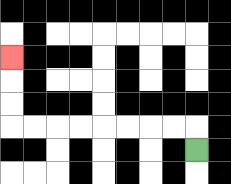{'start': '[8, 6]', 'end': '[0, 2]', 'path_directions': 'U,L,L,L,L,L,L,L,L,U,U,U', 'path_coordinates': '[[8, 6], [8, 5], [7, 5], [6, 5], [5, 5], [4, 5], [3, 5], [2, 5], [1, 5], [0, 5], [0, 4], [0, 3], [0, 2]]'}